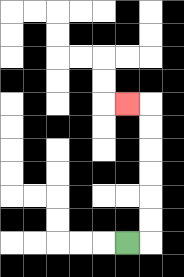{'start': '[5, 10]', 'end': '[5, 4]', 'path_directions': 'R,U,U,U,U,U,U,L', 'path_coordinates': '[[5, 10], [6, 10], [6, 9], [6, 8], [6, 7], [6, 6], [6, 5], [6, 4], [5, 4]]'}